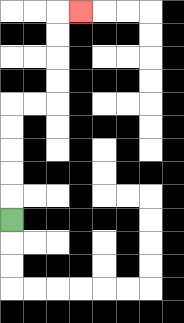{'start': '[0, 9]', 'end': '[3, 0]', 'path_directions': 'U,U,U,U,U,R,R,U,U,U,U,R', 'path_coordinates': '[[0, 9], [0, 8], [0, 7], [0, 6], [0, 5], [0, 4], [1, 4], [2, 4], [2, 3], [2, 2], [2, 1], [2, 0], [3, 0]]'}